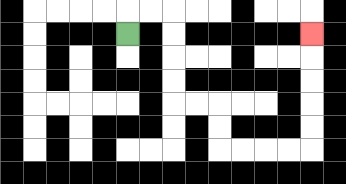{'start': '[5, 1]', 'end': '[13, 1]', 'path_directions': 'U,R,R,D,D,D,D,R,R,D,D,R,R,R,R,U,U,U,U,U', 'path_coordinates': '[[5, 1], [5, 0], [6, 0], [7, 0], [7, 1], [7, 2], [7, 3], [7, 4], [8, 4], [9, 4], [9, 5], [9, 6], [10, 6], [11, 6], [12, 6], [13, 6], [13, 5], [13, 4], [13, 3], [13, 2], [13, 1]]'}